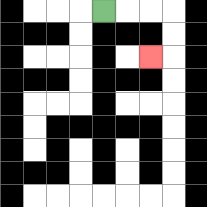{'start': '[4, 0]', 'end': '[6, 2]', 'path_directions': 'R,R,R,D,D,L', 'path_coordinates': '[[4, 0], [5, 0], [6, 0], [7, 0], [7, 1], [7, 2], [6, 2]]'}